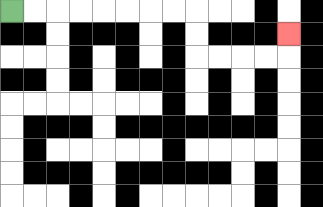{'start': '[0, 0]', 'end': '[12, 1]', 'path_directions': 'R,R,R,R,R,R,R,R,D,D,R,R,R,R,U', 'path_coordinates': '[[0, 0], [1, 0], [2, 0], [3, 0], [4, 0], [5, 0], [6, 0], [7, 0], [8, 0], [8, 1], [8, 2], [9, 2], [10, 2], [11, 2], [12, 2], [12, 1]]'}